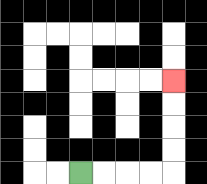{'start': '[3, 7]', 'end': '[7, 3]', 'path_directions': 'R,R,R,R,U,U,U,U', 'path_coordinates': '[[3, 7], [4, 7], [5, 7], [6, 7], [7, 7], [7, 6], [7, 5], [7, 4], [7, 3]]'}